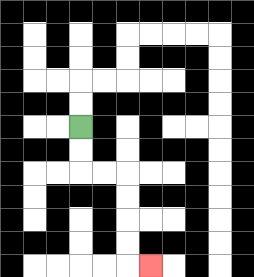{'start': '[3, 5]', 'end': '[6, 11]', 'path_directions': 'D,D,R,R,D,D,D,D,R', 'path_coordinates': '[[3, 5], [3, 6], [3, 7], [4, 7], [5, 7], [5, 8], [5, 9], [5, 10], [5, 11], [6, 11]]'}